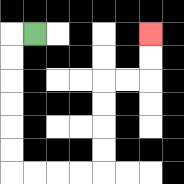{'start': '[1, 1]', 'end': '[6, 1]', 'path_directions': 'L,D,D,D,D,D,D,R,R,R,R,U,U,U,U,R,R,U,U', 'path_coordinates': '[[1, 1], [0, 1], [0, 2], [0, 3], [0, 4], [0, 5], [0, 6], [0, 7], [1, 7], [2, 7], [3, 7], [4, 7], [4, 6], [4, 5], [4, 4], [4, 3], [5, 3], [6, 3], [6, 2], [6, 1]]'}